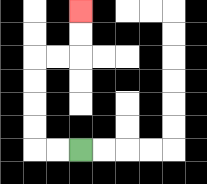{'start': '[3, 6]', 'end': '[3, 0]', 'path_directions': 'L,L,U,U,U,U,R,R,U,U', 'path_coordinates': '[[3, 6], [2, 6], [1, 6], [1, 5], [1, 4], [1, 3], [1, 2], [2, 2], [3, 2], [3, 1], [3, 0]]'}